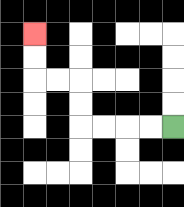{'start': '[7, 5]', 'end': '[1, 1]', 'path_directions': 'L,L,L,L,U,U,L,L,U,U', 'path_coordinates': '[[7, 5], [6, 5], [5, 5], [4, 5], [3, 5], [3, 4], [3, 3], [2, 3], [1, 3], [1, 2], [1, 1]]'}